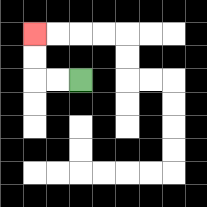{'start': '[3, 3]', 'end': '[1, 1]', 'path_directions': 'L,L,U,U', 'path_coordinates': '[[3, 3], [2, 3], [1, 3], [1, 2], [1, 1]]'}